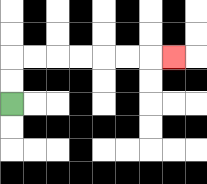{'start': '[0, 4]', 'end': '[7, 2]', 'path_directions': 'U,U,R,R,R,R,R,R,R', 'path_coordinates': '[[0, 4], [0, 3], [0, 2], [1, 2], [2, 2], [3, 2], [4, 2], [5, 2], [6, 2], [7, 2]]'}